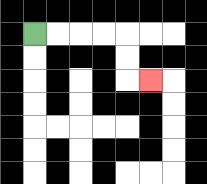{'start': '[1, 1]', 'end': '[6, 3]', 'path_directions': 'R,R,R,R,D,D,R', 'path_coordinates': '[[1, 1], [2, 1], [3, 1], [4, 1], [5, 1], [5, 2], [5, 3], [6, 3]]'}